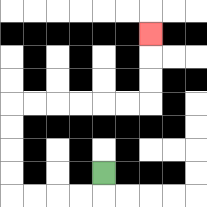{'start': '[4, 7]', 'end': '[6, 1]', 'path_directions': 'D,L,L,L,L,U,U,U,U,R,R,R,R,R,R,U,U,U', 'path_coordinates': '[[4, 7], [4, 8], [3, 8], [2, 8], [1, 8], [0, 8], [0, 7], [0, 6], [0, 5], [0, 4], [1, 4], [2, 4], [3, 4], [4, 4], [5, 4], [6, 4], [6, 3], [6, 2], [6, 1]]'}